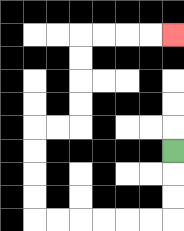{'start': '[7, 6]', 'end': '[7, 1]', 'path_directions': 'D,D,D,L,L,L,L,L,L,U,U,U,U,R,R,U,U,U,U,R,R,R,R', 'path_coordinates': '[[7, 6], [7, 7], [7, 8], [7, 9], [6, 9], [5, 9], [4, 9], [3, 9], [2, 9], [1, 9], [1, 8], [1, 7], [1, 6], [1, 5], [2, 5], [3, 5], [3, 4], [3, 3], [3, 2], [3, 1], [4, 1], [5, 1], [6, 1], [7, 1]]'}